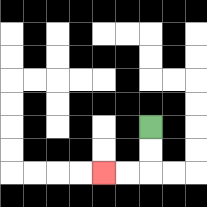{'start': '[6, 5]', 'end': '[4, 7]', 'path_directions': 'D,D,L,L', 'path_coordinates': '[[6, 5], [6, 6], [6, 7], [5, 7], [4, 7]]'}